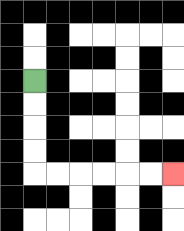{'start': '[1, 3]', 'end': '[7, 7]', 'path_directions': 'D,D,D,D,R,R,R,R,R,R', 'path_coordinates': '[[1, 3], [1, 4], [1, 5], [1, 6], [1, 7], [2, 7], [3, 7], [4, 7], [5, 7], [6, 7], [7, 7]]'}